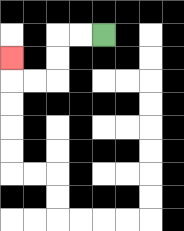{'start': '[4, 1]', 'end': '[0, 2]', 'path_directions': 'L,L,D,D,L,L,U', 'path_coordinates': '[[4, 1], [3, 1], [2, 1], [2, 2], [2, 3], [1, 3], [0, 3], [0, 2]]'}